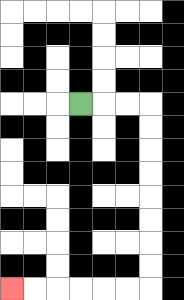{'start': '[3, 4]', 'end': '[0, 12]', 'path_directions': 'R,R,R,D,D,D,D,D,D,D,D,L,L,L,L,L,L', 'path_coordinates': '[[3, 4], [4, 4], [5, 4], [6, 4], [6, 5], [6, 6], [6, 7], [6, 8], [6, 9], [6, 10], [6, 11], [6, 12], [5, 12], [4, 12], [3, 12], [2, 12], [1, 12], [0, 12]]'}